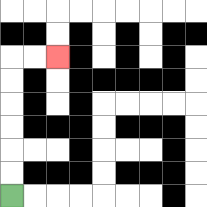{'start': '[0, 8]', 'end': '[2, 2]', 'path_directions': 'U,U,U,U,U,U,R,R', 'path_coordinates': '[[0, 8], [0, 7], [0, 6], [0, 5], [0, 4], [0, 3], [0, 2], [1, 2], [2, 2]]'}